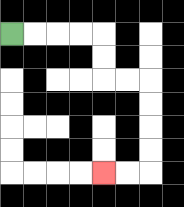{'start': '[0, 1]', 'end': '[4, 7]', 'path_directions': 'R,R,R,R,D,D,R,R,D,D,D,D,L,L', 'path_coordinates': '[[0, 1], [1, 1], [2, 1], [3, 1], [4, 1], [4, 2], [4, 3], [5, 3], [6, 3], [6, 4], [6, 5], [6, 6], [6, 7], [5, 7], [4, 7]]'}